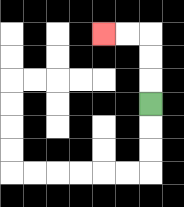{'start': '[6, 4]', 'end': '[4, 1]', 'path_directions': 'U,U,U,L,L', 'path_coordinates': '[[6, 4], [6, 3], [6, 2], [6, 1], [5, 1], [4, 1]]'}